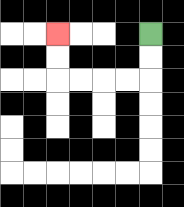{'start': '[6, 1]', 'end': '[2, 1]', 'path_directions': 'D,D,L,L,L,L,U,U', 'path_coordinates': '[[6, 1], [6, 2], [6, 3], [5, 3], [4, 3], [3, 3], [2, 3], [2, 2], [2, 1]]'}